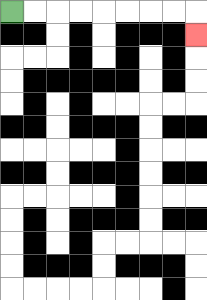{'start': '[0, 0]', 'end': '[8, 1]', 'path_directions': 'R,R,R,R,R,R,R,R,D', 'path_coordinates': '[[0, 0], [1, 0], [2, 0], [3, 0], [4, 0], [5, 0], [6, 0], [7, 0], [8, 0], [8, 1]]'}